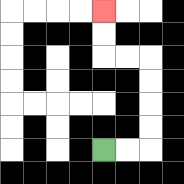{'start': '[4, 6]', 'end': '[4, 0]', 'path_directions': 'R,R,U,U,U,U,L,L,U,U', 'path_coordinates': '[[4, 6], [5, 6], [6, 6], [6, 5], [6, 4], [6, 3], [6, 2], [5, 2], [4, 2], [4, 1], [4, 0]]'}